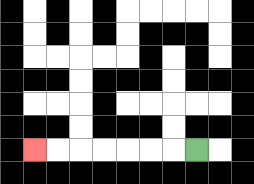{'start': '[8, 6]', 'end': '[1, 6]', 'path_directions': 'L,L,L,L,L,L,L', 'path_coordinates': '[[8, 6], [7, 6], [6, 6], [5, 6], [4, 6], [3, 6], [2, 6], [1, 6]]'}